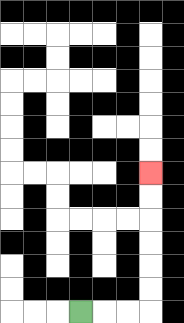{'start': '[3, 13]', 'end': '[6, 7]', 'path_directions': 'R,R,R,U,U,U,U,U,U', 'path_coordinates': '[[3, 13], [4, 13], [5, 13], [6, 13], [6, 12], [6, 11], [6, 10], [6, 9], [6, 8], [6, 7]]'}